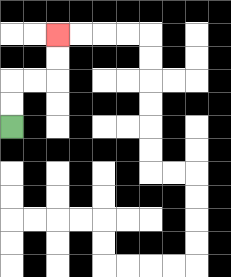{'start': '[0, 5]', 'end': '[2, 1]', 'path_directions': 'U,U,R,R,U,U', 'path_coordinates': '[[0, 5], [0, 4], [0, 3], [1, 3], [2, 3], [2, 2], [2, 1]]'}